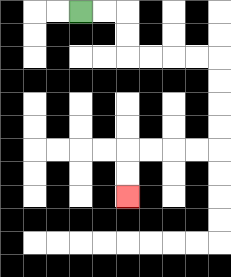{'start': '[3, 0]', 'end': '[5, 8]', 'path_directions': 'R,R,D,D,R,R,R,R,D,D,D,D,L,L,L,L,D,D', 'path_coordinates': '[[3, 0], [4, 0], [5, 0], [5, 1], [5, 2], [6, 2], [7, 2], [8, 2], [9, 2], [9, 3], [9, 4], [9, 5], [9, 6], [8, 6], [7, 6], [6, 6], [5, 6], [5, 7], [5, 8]]'}